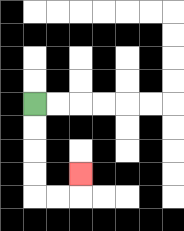{'start': '[1, 4]', 'end': '[3, 7]', 'path_directions': 'D,D,D,D,R,R,U', 'path_coordinates': '[[1, 4], [1, 5], [1, 6], [1, 7], [1, 8], [2, 8], [3, 8], [3, 7]]'}